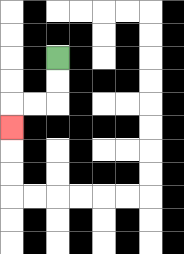{'start': '[2, 2]', 'end': '[0, 5]', 'path_directions': 'D,D,L,L,D', 'path_coordinates': '[[2, 2], [2, 3], [2, 4], [1, 4], [0, 4], [0, 5]]'}